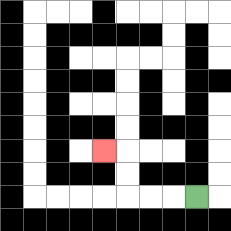{'start': '[8, 8]', 'end': '[4, 6]', 'path_directions': 'L,L,L,U,U,L', 'path_coordinates': '[[8, 8], [7, 8], [6, 8], [5, 8], [5, 7], [5, 6], [4, 6]]'}